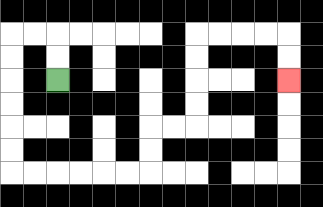{'start': '[2, 3]', 'end': '[12, 3]', 'path_directions': 'U,U,L,L,D,D,D,D,D,D,R,R,R,R,R,R,U,U,R,R,U,U,U,U,R,R,R,R,D,D', 'path_coordinates': '[[2, 3], [2, 2], [2, 1], [1, 1], [0, 1], [0, 2], [0, 3], [0, 4], [0, 5], [0, 6], [0, 7], [1, 7], [2, 7], [3, 7], [4, 7], [5, 7], [6, 7], [6, 6], [6, 5], [7, 5], [8, 5], [8, 4], [8, 3], [8, 2], [8, 1], [9, 1], [10, 1], [11, 1], [12, 1], [12, 2], [12, 3]]'}